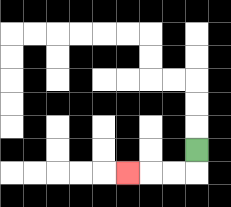{'start': '[8, 6]', 'end': '[5, 7]', 'path_directions': 'D,L,L,L', 'path_coordinates': '[[8, 6], [8, 7], [7, 7], [6, 7], [5, 7]]'}